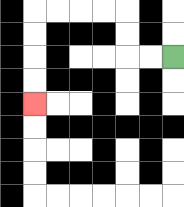{'start': '[7, 2]', 'end': '[1, 4]', 'path_directions': 'L,L,U,U,L,L,L,L,D,D,D,D', 'path_coordinates': '[[7, 2], [6, 2], [5, 2], [5, 1], [5, 0], [4, 0], [3, 0], [2, 0], [1, 0], [1, 1], [1, 2], [1, 3], [1, 4]]'}